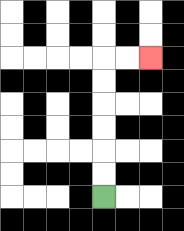{'start': '[4, 8]', 'end': '[6, 2]', 'path_directions': 'U,U,U,U,U,U,R,R', 'path_coordinates': '[[4, 8], [4, 7], [4, 6], [4, 5], [4, 4], [4, 3], [4, 2], [5, 2], [6, 2]]'}